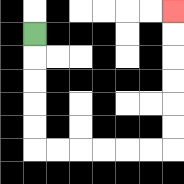{'start': '[1, 1]', 'end': '[7, 0]', 'path_directions': 'D,D,D,D,D,R,R,R,R,R,R,U,U,U,U,U,U', 'path_coordinates': '[[1, 1], [1, 2], [1, 3], [1, 4], [1, 5], [1, 6], [2, 6], [3, 6], [4, 6], [5, 6], [6, 6], [7, 6], [7, 5], [7, 4], [7, 3], [7, 2], [7, 1], [7, 0]]'}